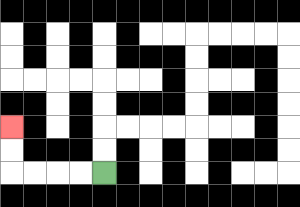{'start': '[4, 7]', 'end': '[0, 5]', 'path_directions': 'L,L,L,L,U,U', 'path_coordinates': '[[4, 7], [3, 7], [2, 7], [1, 7], [0, 7], [0, 6], [0, 5]]'}